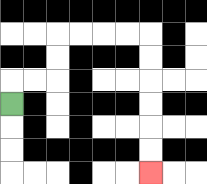{'start': '[0, 4]', 'end': '[6, 7]', 'path_directions': 'U,R,R,U,U,R,R,R,R,D,D,D,D,D,D', 'path_coordinates': '[[0, 4], [0, 3], [1, 3], [2, 3], [2, 2], [2, 1], [3, 1], [4, 1], [5, 1], [6, 1], [6, 2], [6, 3], [6, 4], [6, 5], [6, 6], [6, 7]]'}